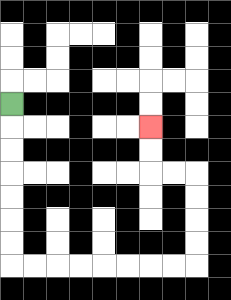{'start': '[0, 4]', 'end': '[6, 5]', 'path_directions': 'D,D,D,D,D,D,D,R,R,R,R,R,R,R,R,U,U,U,U,L,L,U,U', 'path_coordinates': '[[0, 4], [0, 5], [0, 6], [0, 7], [0, 8], [0, 9], [0, 10], [0, 11], [1, 11], [2, 11], [3, 11], [4, 11], [5, 11], [6, 11], [7, 11], [8, 11], [8, 10], [8, 9], [8, 8], [8, 7], [7, 7], [6, 7], [6, 6], [6, 5]]'}